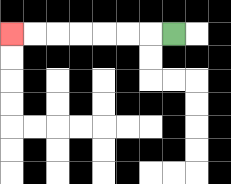{'start': '[7, 1]', 'end': '[0, 1]', 'path_directions': 'L,L,L,L,L,L,L', 'path_coordinates': '[[7, 1], [6, 1], [5, 1], [4, 1], [3, 1], [2, 1], [1, 1], [0, 1]]'}